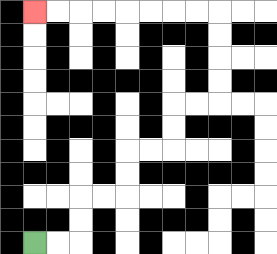{'start': '[1, 10]', 'end': '[1, 0]', 'path_directions': 'R,R,U,U,R,R,U,U,R,R,U,U,R,R,U,U,U,U,L,L,L,L,L,L,L,L', 'path_coordinates': '[[1, 10], [2, 10], [3, 10], [3, 9], [3, 8], [4, 8], [5, 8], [5, 7], [5, 6], [6, 6], [7, 6], [7, 5], [7, 4], [8, 4], [9, 4], [9, 3], [9, 2], [9, 1], [9, 0], [8, 0], [7, 0], [6, 0], [5, 0], [4, 0], [3, 0], [2, 0], [1, 0]]'}